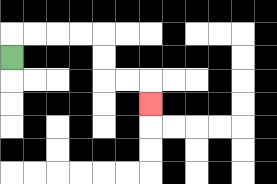{'start': '[0, 2]', 'end': '[6, 4]', 'path_directions': 'U,R,R,R,R,D,D,R,R,D', 'path_coordinates': '[[0, 2], [0, 1], [1, 1], [2, 1], [3, 1], [4, 1], [4, 2], [4, 3], [5, 3], [6, 3], [6, 4]]'}